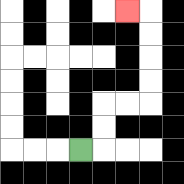{'start': '[3, 6]', 'end': '[5, 0]', 'path_directions': 'R,U,U,R,R,U,U,U,U,L', 'path_coordinates': '[[3, 6], [4, 6], [4, 5], [4, 4], [5, 4], [6, 4], [6, 3], [6, 2], [6, 1], [6, 0], [5, 0]]'}